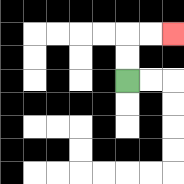{'start': '[5, 3]', 'end': '[7, 1]', 'path_directions': 'U,U,R,R', 'path_coordinates': '[[5, 3], [5, 2], [5, 1], [6, 1], [7, 1]]'}